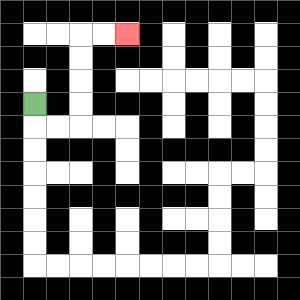{'start': '[1, 4]', 'end': '[5, 1]', 'path_directions': 'D,R,R,U,U,U,U,R,R', 'path_coordinates': '[[1, 4], [1, 5], [2, 5], [3, 5], [3, 4], [3, 3], [3, 2], [3, 1], [4, 1], [5, 1]]'}